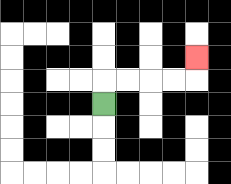{'start': '[4, 4]', 'end': '[8, 2]', 'path_directions': 'U,R,R,R,R,U', 'path_coordinates': '[[4, 4], [4, 3], [5, 3], [6, 3], [7, 3], [8, 3], [8, 2]]'}